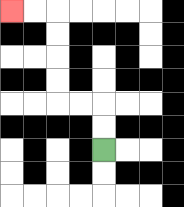{'start': '[4, 6]', 'end': '[0, 0]', 'path_directions': 'U,U,L,L,U,U,U,U,L,L', 'path_coordinates': '[[4, 6], [4, 5], [4, 4], [3, 4], [2, 4], [2, 3], [2, 2], [2, 1], [2, 0], [1, 0], [0, 0]]'}